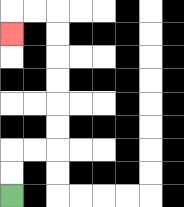{'start': '[0, 8]', 'end': '[0, 1]', 'path_directions': 'U,U,R,R,U,U,U,U,U,U,L,L,D', 'path_coordinates': '[[0, 8], [0, 7], [0, 6], [1, 6], [2, 6], [2, 5], [2, 4], [2, 3], [2, 2], [2, 1], [2, 0], [1, 0], [0, 0], [0, 1]]'}